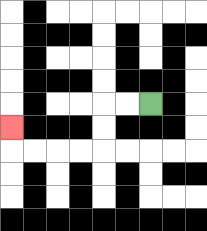{'start': '[6, 4]', 'end': '[0, 5]', 'path_directions': 'L,L,D,D,L,L,L,L,U', 'path_coordinates': '[[6, 4], [5, 4], [4, 4], [4, 5], [4, 6], [3, 6], [2, 6], [1, 6], [0, 6], [0, 5]]'}